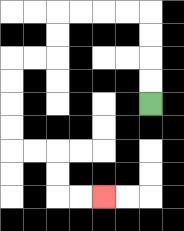{'start': '[6, 4]', 'end': '[4, 8]', 'path_directions': 'U,U,U,U,L,L,L,L,D,D,L,L,D,D,D,D,R,R,D,D,R,R', 'path_coordinates': '[[6, 4], [6, 3], [6, 2], [6, 1], [6, 0], [5, 0], [4, 0], [3, 0], [2, 0], [2, 1], [2, 2], [1, 2], [0, 2], [0, 3], [0, 4], [0, 5], [0, 6], [1, 6], [2, 6], [2, 7], [2, 8], [3, 8], [4, 8]]'}